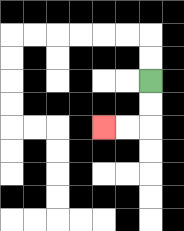{'start': '[6, 3]', 'end': '[4, 5]', 'path_directions': 'D,D,L,L', 'path_coordinates': '[[6, 3], [6, 4], [6, 5], [5, 5], [4, 5]]'}